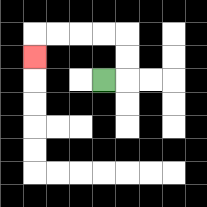{'start': '[4, 3]', 'end': '[1, 2]', 'path_directions': 'R,U,U,L,L,L,L,D', 'path_coordinates': '[[4, 3], [5, 3], [5, 2], [5, 1], [4, 1], [3, 1], [2, 1], [1, 1], [1, 2]]'}